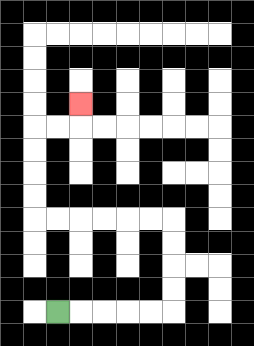{'start': '[2, 13]', 'end': '[3, 4]', 'path_directions': 'R,R,R,R,R,U,U,U,U,L,L,L,L,L,L,U,U,U,U,R,R,U', 'path_coordinates': '[[2, 13], [3, 13], [4, 13], [5, 13], [6, 13], [7, 13], [7, 12], [7, 11], [7, 10], [7, 9], [6, 9], [5, 9], [4, 9], [3, 9], [2, 9], [1, 9], [1, 8], [1, 7], [1, 6], [1, 5], [2, 5], [3, 5], [3, 4]]'}